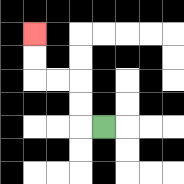{'start': '[4, 5]', 'end': '[1, 1]', 'path_directions': 'L,U,U,L,L,U,U', 'path_coordinates': '[[4, 5], [3, 5], [3, 4], [3, 3], [2, 3], [1, 3], [1, 2], [1, 1]]'}